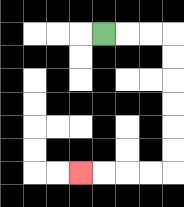{'start': '[4, 1]', 'end': '[3, 7]', 'path_directions': 'R,R,R,D,D,D,D,D,D,L,L,L,L', 'path_coordinates': '[[4, 1], [5, 1], [6, 1], [7, 1], [7, 2], [7, 3], [7, 4], [7, 5], [7, 6], [7, 7], [6, 7], [5, 7], [4, 7], [3, 7]]'}